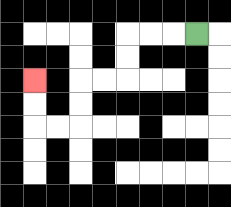{'start': '[8, 1]', 'end': '[1, 3]', 'path_directions': 'L,L,L,D,D,L,L,D,D,L,L,U,U', 'path_coordinates': '[[8, 1], [7, 1], [6, 1], [5, 1], [5, 2], [5, 3], [4, 3], [3, 3], [3, 4], [3, 5], [2, 5], [1, 5], [1, 4], [1, 3]]'}